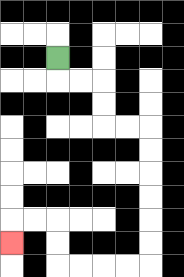{'start': '[2, 2]', 'end': '[0, 10]', 'path_directions': 'D,R,R,D,D,R,R,D,D,D,D,D,D,L,L,L,L,U,U,L,L,D', 'path_coordinates': '[[2, 2], [2, 3], [3, 3], [4, 3], [4, 4], [4, 5], [5, 5], [6, 5], [6, 6], [6, 7], [6, 8], [6, 9], [6, 10], [6, 11], [5, 11], [4, 11], [3, 11], [2, 11], [2, 10], [2, 9], [1, 9], [0, 9], [0, 10]]'}